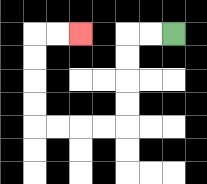{'start': '[7, 1]', 'end': '[3, 1]', 'path_directions': 'L,L,D,D,D,D,L,L,L,L,U,U,U,U,R,R', 'path_coordinates': '[[7, 1], [6, 1], [5, 1], [5, 2], [5, 3], [5, 4], [5, 5], [4, 5], [3, 5], [2, 5], [1, 5], [1, 4], [1, 3], [1, 2], [1, 1], [2, 1], [3, 1]]'}